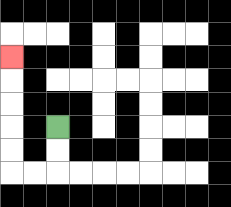{'start': '[2, 5]', 'end': '[0, 2]', 'path_directions': 'D,D,L,L,U,U,U,U,U', 'path_coordinates': '[[2, 5], [2, 6], [2, 7], [1, 7], [0, 7], [0, 6], [0, 5], [0, 4], [0, 3], [0, 2]]'}